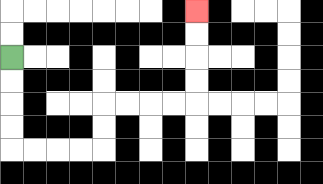{'start': '[0, 2]', 'end': '[8, 0]', 'path_directions': 'D,D,D,D,R,R,R,R,U,U,R,R,R,R,U,U,U,U', 'path_coordinates': '[[0, 2], [0, 3], [0, 4], [0, 5], [0, 6], [1, 6], [2, 6], [3, 6], [4, 6], [4, 5], [4, 4], [5, 4], [6, 4], [7, 4], [8, 4], [8, 3], [8, 2], [8, 1], [8, 0]]'}